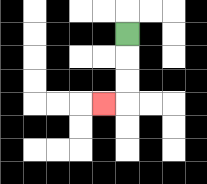{'start': '[5, 1]', 'end': '[4, 4]', 'path_directions': 'D,D,D,L', 'path_coordinates': '[[5, 1], [5, 2], [5, 3], [5, 4], [4, 4]]'}